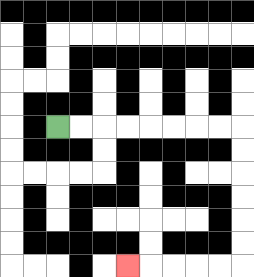{'start': '[2, 5]', 'end': '[5, 11]', 'path_directions': 'R,R,R,R,R,R,R,R,D,D,D,D,D,D,L,L,L,L,L', 'path_coordinates': '[[2, 5], [3, 5], [4, 5], [5, 5], [6, 5], [7, 5], [8, 5], [9, 5], [10, 5], [10, 6], [10, 7], [10, 8], [10, 9], [10, 10], [10, 11], [9, 11], [8, 11], [7, 11], [6, 11], [5, 11]]'}